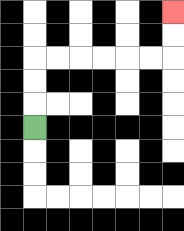{'start': '[1, 5]', 'end': '[7, 0]', 'path_directions': 'U,U,U,R,R,R,R,R,R,U,U', 'path_coordinates': '[[1, 5], [1, 4], [1, 3], [1, 2], [2, 2], [3, 2], [4, 2], [5, 2], [6, 2], [7, 2], [7, 1], [7, 0]]'}